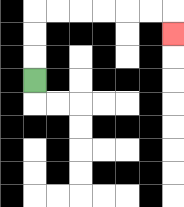{'start': '[1, 3]', 'end': '[7, 1]', 'path_directions': 'U,U,U,R,R,R,R,R,R,D', 'path_coordinates': '[[1, 3], [1, 2], [1, 1], [1, 0], [2, 0], [3, 0], [4, 0], [5, 0], [6, 0], [7, 0], [7, 1]]'}